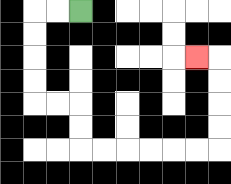{'start': '[3, 0]', 'end': '[8, 2]', 'path_directions': 'L,L,D,D,D,D,R,R,D,D,R,R,R,R,R,R,U,U,U,U,L', 'path_coordinates': '[[3, 0], [2, 0], [1, 0], [1, 1], [1, 2], [1, 3], [1, 4], [2, 4], [3, 4], [3, 5], [3, 6], [4, 6], [5, 6], [6, 6], [7, 6], [8, 6], [9, 6], [9, 5], [9, 4], [9, 3], [9, 2], [8, 2]]'}